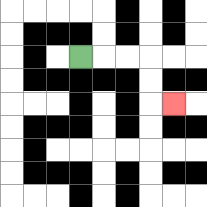{'start': '[3, 2]', 'end': '[7, 4]', 'path_directions': 'R,R,R,D,D,R', 'path_coordinates': '[[3, 2], [4, 2], [5, 2], [6, 2], [6, 3], [6, 4], [7, 4]]'}